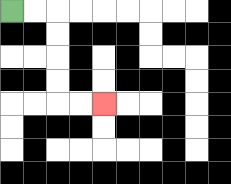{'start': '[0, 0]', 'end': '[4, 4]', 'path_directions': 'R,R,D,D,D,D,R,R', 'path_coordinates': '[[0, 0], [1, 0], [2, 0], [2, 1], [2, 2], [2, 3], [2, 4], [3, 4], [4, 4]]'}